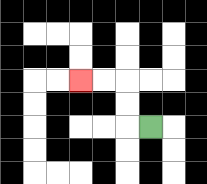{'start': '[6, 5]', 'end': '[3, 3]', 'path_directions': 'L,U,U,L,L', 'path_coordinates': '[[6, 5], [5, 5], [5, 4], [5, 3], [4, 3], [3, 3]]'}